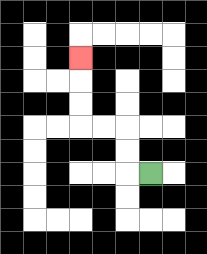{'start': '[6, 7]', 'end': '[3, 2]', 'path_directions': 'L,U,U,L,L,U,U,U', 'path_coordinates': '[[6, 7], [5, 7], [5, 6], [5, 5], [4, 5], [3, 5], [3, 4], [3, 3], [3, 2]]'}